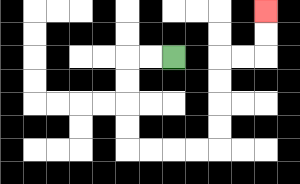{'start': '[7, 2]', 'end': '[11, 0]', 'path_directions': 'L,L,D,D,D,D,R,R,R,R,U,U,U,U,R,R,U,U', 'path_coordinates': '[[7, 2], [6, 2], [5, 2], [5, 3], [5, 4], [5, 5], [5, 6], [6, 6], [7, 6], [8, 6], [9, 6], [9, 5], [9, 4], [9, 3], [9, 2], [10, 2], [11, 2], [11, 1], [11, 0]]'}